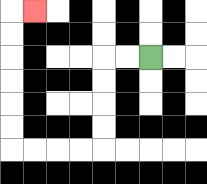{'start': '[6, 2]', 'end': '[1, 0]', 'path_directions': 'L,L,D,D,D,D,L,L,L,L,U,U,U,U,U,U,R', 'path_coordinates': '[[6, 2], [5, 2], [4, 2], [4, 3], [4, 4], [4, 5], [4, 6], [3, 6], [2, 6], [1, 6], [0, 6], [0, 5], [0, 4], [0, 3], [0, 2], [0, 1], [0, 0], [1, 0]]'}